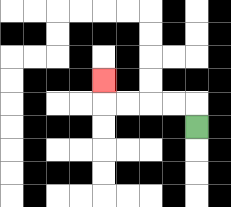{'start': '[8, 5]', 'end': '[4, 3]', 'path_directions': 'U,L,L,L,L,U', 'path_coordinates': '[[8, 5], [8, 4], [7, 4], [6, 4], [5, 4], [4, 4], [4, 3]]'}